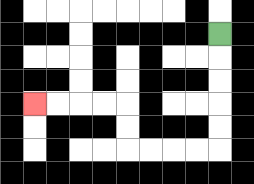{'start': '[9, 1]', 'end': '[1, 4]', 'path_directions': 'D,D,D,D,D,L,L,L,L,U,U,L,L,L,L', 'path_coordinates': '[[9, 1], [9, 2], [9, 3], [9, 4], [9, 5], [9, 6], [8, 6], [7, 6], [6, 6], [5, 6], [5, 5], [5, 4], [4, 4], [3, 4], [2, 4], [1, 4]]'}